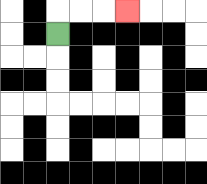{'start': '[2, 1]', 'end': '[5, 0]', 'path_directions': 'U,R,R,R', 'path_coordinates': '[[2, 1], [2, 0], [3, 0], [4, 0], [5, 0]]'}